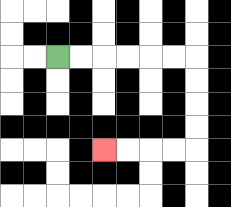{'start': '[2, 2]', 'end': '[4, 6]', 'path_directions': 'R,R,R,R,R,R,D,D,D,D,L,L,L,L', 'path_coordinates': '[[2, 2], [3, 2], [4, 2], [5, 2], [6, 2], [7, 2], [8, 2], [8, 3], [8, 4], [8, 5], [8, 6], [7, 6], [6, 6], [5, 6], [4, 6]]'}